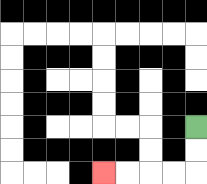{'start': '[8, 5]', 'end': '[4, 7]', 'path_directions': 'D,D,L,L,L,L', 'path_coordinates': '[[8, 5], [8, 6], [8, 7], [7, 7], [6, 7], [5, 7], [4, 7]]'}